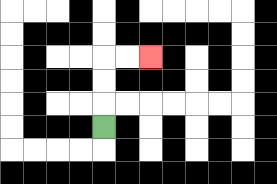{'start': '[4, 5]', 'end': '[6, 2]', 'path_directions': 'U,U,U,R,R', 'path_coordinates': '[[4, 5], [4, 4], [4, 3], [4, 2], [5, 2], [6, 2]]'}